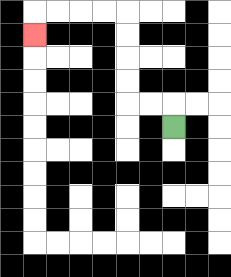{'start': '[7, 5]', 'end': '[1, 1]', 'path_directions': 'U,L,L,U,U,U,U,L,L,L,L,D', 'path_coordinates': '[[7, 5], [7, 4], [6, 4], [5, 4], [5, 3], [5, 2], [5, 1], [5, 0], [4, 0], [3, 0], [2, 0], [1, 0], [1, 1]]'}